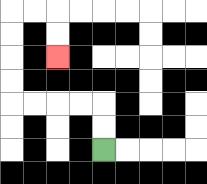{'start': '[4, 6]', 'end': '[2, 2]', 'path_directions': 'U,U,L,L,L,L,U,U,U,U,R,R,D,D', 'path_coordinates': '[[4, 6], [4, 5], [4, 4], [3, 4], [2, 4], [1, 4], [0, 4], [0, 3], [0, 2], [0, 1], [0, 0], [1, 0], [2, 0], [2, 1], [2, 2]]'}